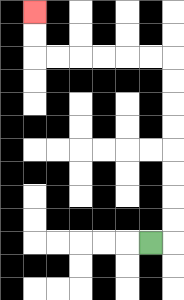{'start': '[6, 10]', 'end': '[1, 0]', 'path_directions': 'R,U,U,U,U,U,U,U,U,L,L,L,L,L,L,U,U', 'path_coordinates': '[[6, 10], [7, 10], [7, 9], [7, 8], [7, 7], [7, 6], [7, 5], [7, 4], [7, 3], [7, 2], [6, 2], [5, 2], [4, 2], [3, 2], [2, 2], [1, 2], [1, 1], [1, 0]]'}